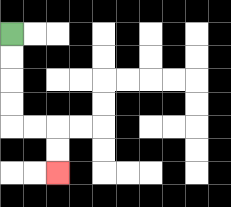{'start': '[0, 1]', 'end': '[2, 7]', 'path_directions': 'D,D,D,D,R,R,D,D', 'path_coordinates': '[[0, 1], [0, 2], [0, 3], [0, 4], [0, 5], [1, 5], [2, 5], [2, 6], [2, 7]]'}